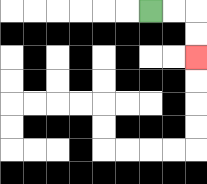{'start': '[6, 0]', 'end': '[8, 2]', 'path_directions': 'R,R,D,D', 'path_coordinates': '[[6, 0], [7, 0], [8, 0], [8, 1], [8, 2]]'}